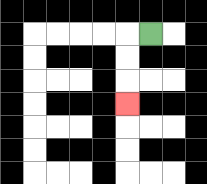{'start': '[6, 1]', 'end': '[5, 4]', 'path_directions': 'L,D,D,D', 'path_coordinates': '[[6, 1], [5, 1], [5, 2], [5, 3], [5, 4]]'}